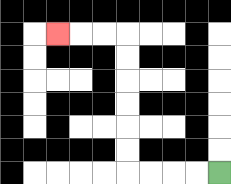{'start': '[9, 7]', 'end': '[2, 1]', 'path_directions': 'L,L,L,L,U,U,U,U,U,U,L,L,L', 'path_coordinates': '[[9, 7], [8, 7], [7, 7], [6, 7], [5, 7], [5, 6], [5, 5], [5, 4], [5, 3], [5, 2], [5, 1], [4, 1], [3, 1], [2, 1]]'}